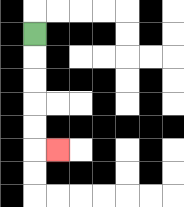{'start': '[1, 1]', 'end': '[2, 6]', 'path_directions': 'D,D,D,D,D,R', 'path_coordinates': '[[1, 1], [1, 2], [1, 3], [1, 4], [1, 5], [1, 6], [2, 6]]'}